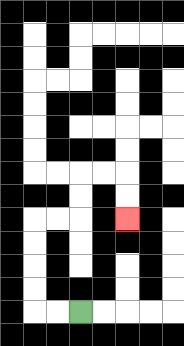{'start': '[3, 13]', 'end': '[5, 9]', 'path_directions': 'L,L,U,U,U,U,R,R,U,U,R,R,D,D', 'path_coordinates': '[[3, 13], [2, 13], [1, 13], [1, 12], [1, 11], [1, 10], [1, 9], [2, 9], [3, 9], [3, 8], [3, 7], [4, 7], [5, 7], [5, 8], [5, 9]]'}